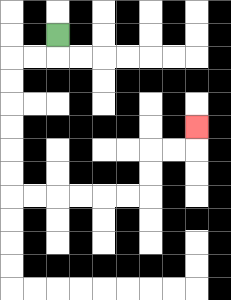{'start': '[2, 1]', 'end': '[8, 5]', 'path_directions': 'D,L,L,D,D,D,D,D,D,R,R,R,R,R,R,U,U,R,R,U', 'path_coordinates': '[[2, 1], [2, 2], [1, 2], [0, 2], [0, 3], [0, 4], [0, 5], [0, 6], [0, 7], [0, 8], [1, 8], [2, 8], [3, 8], [4, 8], [5, 8], [6, 8], [6, 7], [6, 6], [7, 6], [8, 6], [8, 5]]'}